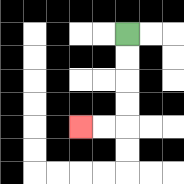{'start': '[5, 1]', 'end': '[3, 5]', 'path_directions': 'D,D,D,D,L,L', 'path_coordinates': '[[5, 1], [5, 2], [5, 3], [5, 4], [5, 5], [4, 5], [3, 5]]'}